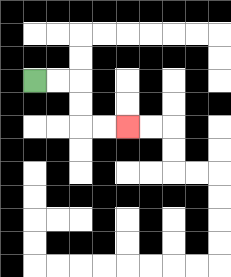{'start': '[1, 3]', 'end': '[5, 5]', 'path_directions': 'R,R,D,D,R,R', 'path_coordinates': '[[1, 3], [2, 3], [3, 3], [3, 4], [3, 5], [4, 5], [5, 5]]'}